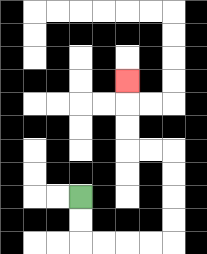{'start': '[3, 8]', 'end': '[5, 3]', 'path_directions': 'D,D,R,R,R,R,U,U,U,U,L,L,U,U,U', 'path_coordinates': '[[3, 8], [3, 9], [3, 10], [4, 10], [5, 10], [6, 10], [7, 10], [7, 9], [7, 8], [7, 7], [7, 6], [6, 6], [5, 6], [5, 5], [5, 4], [5, 3]]'}